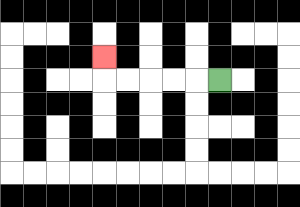{'start': '[9, 3]', 'end': '[4, 2]', 'path_directions': 'L,L,L,L,L,U', 'path_coordinates': '[[9, 3], [8, 3], [7, 3], [6, 3], [5, 3], [4, 3], [4, 2]]'}